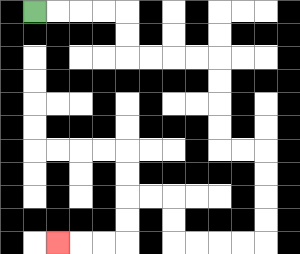{'start': '[1, 0]', 'end': '[2, 10]', 'path_directions': 'R,R,R,R,D,D,R,R,R,R,D,D,D,D,R,R,D,D,D,D,L,L,L,L,U,U,L,L,D,D,L,L,L', 'path_coordinates': '[[1, 0], [2, 0], [3, 0], [4, 0], [5, 0], [5, 1], [5, 2], [6, 2], [7, 2], [8, 2], [9, 2], [9, 3], [9, 4], [9, 5], [9, 6], [10, 6], [11, 6], [11, 7], [11, 8], [11, 9], [11, 10], [10, 10], [9, 10], [8, 10], [7, 10], [7, 9], [7, 8], [6, 8], [5, 8], [5, 9], [5, 10], [4, 10], [3, 10], [2, 10]]'}